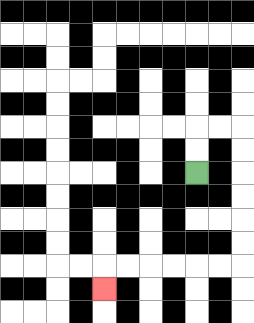{'start': '[8, 7]', 'end': '[4, 12]', 'path_directions': 'U,U,R,R,D,D,D,D,D,D,L,L,L,L,L,L,D', 'path_coordinates': '[[8, 7], [8, 6], [8, 5], [9, 5], [10, 5], [10, 6], [10, 7], [10, 8], [10, 9], [10, 10], [10, 11], [9, 11], [8, 11], [7, 11], [6, 11], [5, 11], [4, 11], [4, 12]]'}